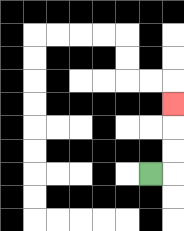{'start': '[6, 7]', 'end': '[7, 4]', 'path_directions': 'R,U,U,U', 'path_coordinates': '[[6, 7], [7, 7], [7, 6], [7, 5], [7, 4]]'}